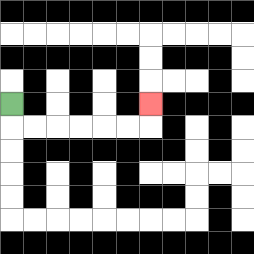{'start': '[0, 4]', 'end': '[6, 4]', 'path_directions': 'D,R,R,R,R,R,R,U', 'path_coordinates': '[[0, 4], [0, 5], [1, 5], [2, 5], [3, 5], [4, 5], [5, 5], [6, 5], [6, 4]]'}